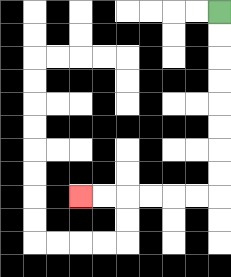{'start': '[9, 0]', 'end': '[3, 8]', 'path_directions': 'D,D,D,D,D,D,D,D,L,L,L,L,L,L', 'path_coordinates': '[[9, 0], [9, 1], [9, 2], [9, 3], [9, 4], [9, 5], [9, 6], [9, 7], [9, 8], [8, 8], [7, 8], [6, 8], [5, 8], [4, 8], [3, 8]]'}